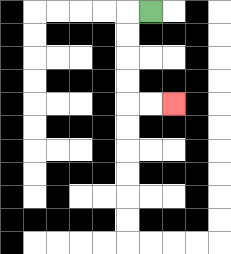{'start': '[6, 0]', 'end': '[7, 4]', 'path_directions': 'L,D,D,D,D,R,R', 'path_coordinates': '[[6, 0], [5, 0], [5, 1], [5, 2], [5, 3], [5, 4], [6, 4], [7, 4]]'}